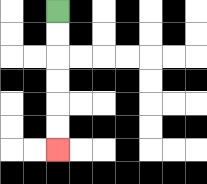{'start': '[2, 0]', 'end': '[2, 6]', 'path_directions': 'D,D,D,D,D,D', 'path_coordinates': '[[2, 0], [2, 1], [2, 2], [2, 3], [2, 4], [2, 5], [2, 6]]'}